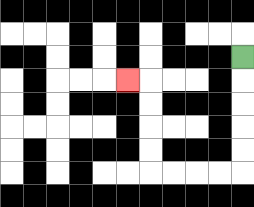{'start': '[10, 2]', 'end': '[5, 3]', 'path_directions': 'D,D,D,D,D,L,L,L,L,U,U,U,U,L', 'path_coordinates': '[[10, 2], [10, 3], [10, 4], [10, 5], [10, 6], [10, 7], [9, 7], [8, 7], [7, 7], [6, 7], [6, 6], [6, 5], [6, 4], [6, 3], [5, 3]]'}